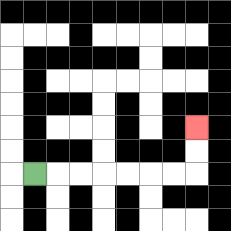{'start': '[1, 7]', 'end': '[8, 5]', 'path_directions': 'R,R,R,R,R,R,R,U,U', 'path_coordinates': '[[1, 7], [2, 7], [3, 7], [4, 7], [5, 7], [6, 7], [7, 7], [8, 7], [8, 6], [8, 5]]'}